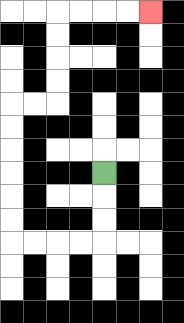{'start': '[4, 7]', 'end': '[6, 0]', 'path_directions': 'D,D,D,L,L,L,L,U,U,U,U,U,U,R,R,U,U,U,U,R,R,R,R', 'path_coordinates': '[[4, 7], [4, 8], [4, 9], [4, 10], [3, 10], [2, 10], [1, 10], [0, 10], [0, 9], [0, 8], [0, 7], [0, 6], [0, 5], [0, 4], [1, 4], [2, 4], [2, 3], [2, 2], [2, 1], [2, 0], [3, 0], [4, 0], [5, 0], [6, 0]]'}